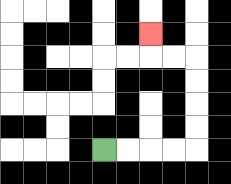{'start': '[4, 6]', 'end': '[6, 1]', 'path_directions': 'R,R,R,R,U,U,U,U,L,L,U', 'path_coordinates': '[[4, 6], [5, 6], [6, 6], [7, 6], [8, 6], [8, 5], [8, 4], [8, 3], [8, 2], [7, 2], [6, 2], [6, 1]]'}